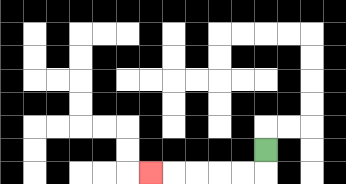{'start': '[11, 6]', 'end': '[6, 7]', 'path_directions': 'D,L,L,L,L,L', 'path_coordinates': '[[11, 6], [11, 7], [10, 7], [9, 7], [8, 7], [7, 7], [6, 7]]'}